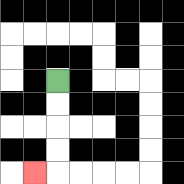{'start': '[2, 3]', 'end': '[1, 7]', 'path_directions': 'D,D,D,D,L', 'path_coordinates': '[[2, 3], [2, 4], [2, 5], [2, 6], [2, 7], [1, 7]]'}